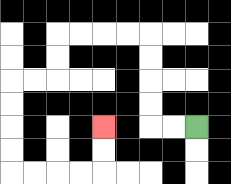{'start': '[8, 5]', 'end': '[4, 5]', 'path_directions': 'L,L,U,U,U,U,L,L,L,L,D,D,L,L,D,D,D,D,R,R,R,R,U,U', 'path_coordinates': '[[8, 5], [7, 5], [6, 5], [6, 4], [6, 3], [6, 2], [6, 1], [5, 1], [4, 1], [3, 1], [2, 1], [2, 2], [2, 3], [1, 3], [0, 3], [0, 4], [0, 5], [0, 6], [0, 7], [1, 7], [2, 7], [3, 7], [4, 7], [4, 6], [4, 5]]'}